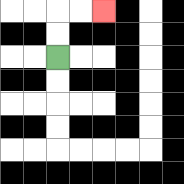{'start': '[2, 2]', 'end': '[4, 0]', 'path_directions': 'U,U,R,R', 'path_coordinates': '[[2, 2], [2, 1], [2, 0], [3, 0], [4, 0]]'}